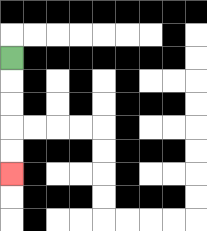{'start': '[0, 2]', 'end': '[0, 7]', 'path_directions': 'D,D,D,D,D', 'path_coordinates': '[[0, 2], [0, 3], [0, 4], [0, 5], [0, 6], [0, 7]]'}